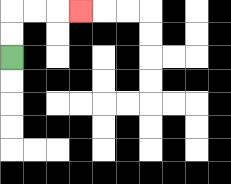{'start': '[0, 2]', 'end': '[3, 0]', 'path_directions': 'U,U,R,R,R', 'path_coordinates': '[[0, 2], [0, 1], [0, 0], [1, 0], [2, 0], [3, 0]]'}